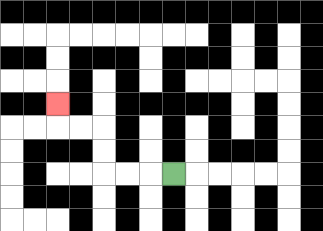{'start': '[7, 7]', 'end': '[2, 4]', 'path_directions': 'L,L,L,U,U,L,L,U', 'path_coordinates': '[[7, 7], [6, 7], [5, 7], [4, 7], [4, 6], [4, 5], [3, 5], [2, 5], [2, 4]]'}